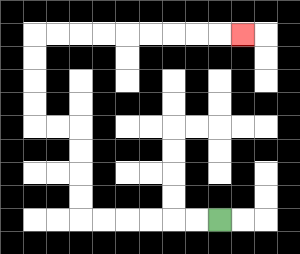{'start': '[9, 9]', 'end': '[10, 1]', 'path_directions': 'L,L,L,L,L,L,U,U,U,U,L,L,U,U,U,U,R,R,R,R,R,R,R,R,R', 'path_coordinates': '[[9, 9], [8, 9], [7, 9], [6, 9], [5, 9], [4, 9], [3, 9], [3, 8], [3, 7], [3, 6], [3, 5], [2, 5], [1, 5], [1, 4], [1, 3], [1, 2], [1, 1], [2, 1], [3, 1], [4, 1], [5, 1], [6, 1], [7, 1], [8, 1], [9, 1], [10, 1]]'}